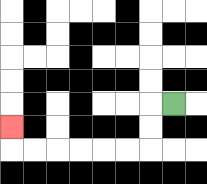{'start': '[7, 4]', 'end': '[0, 5]', 'path_directions': 'L,D,D,L,L,L,L,L,L,U', 'path_coordinates': '[[7, 4], [6, 4], [6, 5], [6, 6], [5, 6], [4, 6], [3, 6], [2, 6], [1, 6], [0, 6], [0, 5]]'}